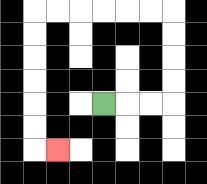{'start': '[4, 4]', 'end': '[2, 6]', 'path_directions': 'R,R,R,U,U,U,U,L,L,L,L,L,L,D,D,D,D,D,D,R', 'path_coordinates': '[[4, 4], [5, 4], [6, 4], [7, 4], [7, 3], [7, 2], [7, 1], [7, 0], [6, 0], [5, 0], [4, 0], [3, 0], [2, 0], [1, 0], [1, 1], [1, 2], [1, 3], [1, 4], [1, 5], [1, 6], [2, 6]]'}